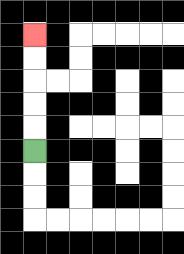{'start': '[1, 6]', 'end': '[1, 1]', 'path_directions': 'U,U,U,U,U', 'path_coordinates': '[[1, 6], [1, 5], [1, 4], [1, 3], [1, 2], [1, 1]]'}